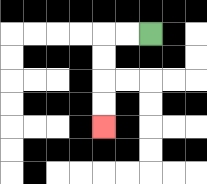{'start': '[6, 1]', 'end': '[4, 5]', 'path_directions': 'L,L,D,D,D,D', 'path_coordinates': '[[6, 1], [5, 1], [4, 1], [4, 2], [4, 3], [4, 4], [4, 5]]'}